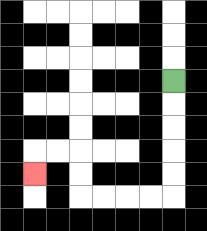{'start': '[7, 3]', 'end': '[1, 7]', 'path_directions': 'D,D,D,D,D,L,L,L,L,U,U,L,L,D', 'path_coordinates': '[[7, 3], [7, 4], [7, 5], [7, 6], [7, 7], [7, 8], [6, 8], [5, 8], [4, 8], [3, 8], [3, 7], [3, 6], [2, 6], [1, 6], [1, 7]]'}